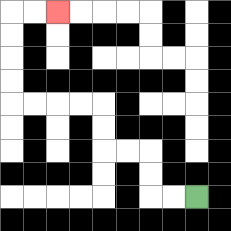{'start': '[8, 8]', 'end': '[2, 0]', 'path_directions': 'L,L,U,U,L,L,U,U,L,L,L,L,U,U,U,U,R,R', 'path_coordinates': '[[8, 8], [7, 8], [6, 8], [6, 7], [6, 6], [5, 6], [4, 6], [4, 5], [4, 4], [3, 4], [2, 4], [1, 4], [0, 4], [0, 3], [0, 2], [0, 1], [0, 0], [1, 0], [2, 0]]'}